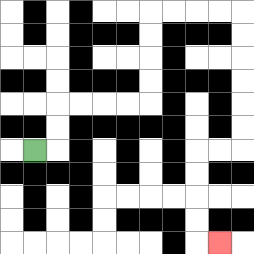{'start': '[1, 6]', 'end': '[9, 10]', 'path_directions': 'R,U,U,R,R,R,R,U,U,U,U,R,R,R,R,D,D,D,D,D,D,L,L,D,D,D,D,R', 'path_coordinates': '[[1, 6], [2, 6], [2, 5], [2, 4], [3, 4], [4, 4], [5, 4], [6, 4], [6, 3], [6, 2], [6, 1], [6, 0], [7, 0], [8, 0], [9, 0], [10, 0], [10, 1], [10, 2], [10, 3], [10, 4], [10, 5], [10, 6], [9, 6], [8, 6], [8, 7], [8, 8], [8, 9], [8, 10], [9, 10]]'}